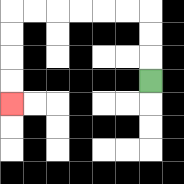{'start': '[6, 3]', 'end': '[0, 4]', 'path_directions': 'U,U,U,L,L,L,L,L,L,D,D,D,D', 'path_coordinates': '[[6, 3], [6, 2], [6, 1], [6, 0], [5, 0], [4, 0], [3, 0], [2, 0], [1, 0], [0, 0], [0, 1], [0, 2], [0, 3], [0, 4]]'}